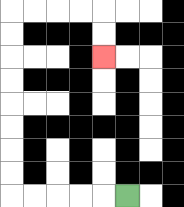{'start': '[5, 8]', 'end': '[4, 2]', 'path_directions': 'L,L,L,L,L,U,U,U,U,U,U,U,U,R,R,R,R,D,D', 'path_coordinates': '[[5, 8], [4, 8], [3, 8], [2, 8], [1, 8], [0, 8], [0, 7], [0, 6], [0, 5], [0, 4], [0, 3], [0, 2], [0, 1], [0, 0], [1, 0], [2, 0], [3, 0], [4, 0], [4, 1], [4, 2]]'}